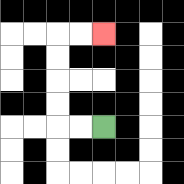{'start': '[4, 5]', 'end': '[4, 1]', 'path_directions': 'L,L,U,U,U,U,R,R', 'path_coordinates': '[[4, 5], [3, 5], [2, 5], [2, 4], [2, 3], [2, 2], [2, 1], [3, 1], [4, 1]]'}